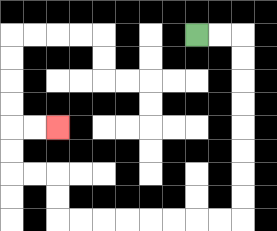{'start': '[8, 1]', 'end': '[2, 5]', 'path_directions': 'R,R,D,D,D,D,D,D,D,D,L,L,L,L,L,L,L,L,U,U,L,L,U,U,R,R', 'path_coordinates': '[[8, 1], [9, 1], [10, 1], [10, 2], [10, 3], [10, 4], [10, 5], [10, 6], [10, 7], [10, 8], [10, 9], [9, 9], [8, 9], [7, 9], [6, 9], [5, 9], [4, 9], [3, 9], [2, 9], [2, 8], [2, 7], [1, 7], [0, 7], [0, 6], [0, 5], [1, 5], [2, 5]]'}